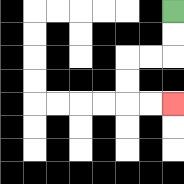{'start': '[7, 0]', 'end': '[7, 4]', 'path_directions': 'D,D,L,L,D,D,R,R', 'path_coordinates': '[[7, 0], [7, 1], [7, 2], [6, 2], [5, 2], [5, 3], [5, 4], [6, 4], [7, 4]]'}